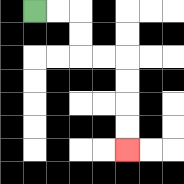{'start': '[1, 0]', 'end': '[5, 6]', 'path_directions': 'R,R,D,D,R,R,D,D,D,D', 'path_coordinates': '[[1, 0], [2, 0], [3, 0], [3, 1], [3, 2], [4, 2], [5, 2], [5, 3], [5, 4], [5, 5], [5, 6]]'}